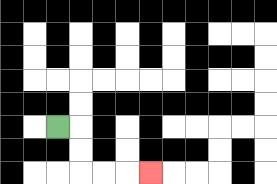{'start': '[2, 5]', 'end': '[6, 7]', 'path_directions': 'R,D,D,R,R,R', 'path_coordinates': '[[2, 5], [3, 5], [3, 6], [3, 7], [4, 7], [5, 7], [6, 7]]'}